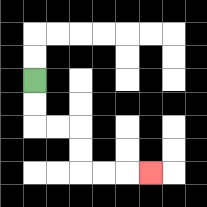{'start': '[1, 3]', 'end': '[6, 7]', 'path_directions': 'D,D,R,R,D,D,R,R,R', 'path_coordinates': '[[1, 3], [1, 4], [1, 5], [2, 5], [3, 5], [3, 6], [3, 7], [4, 7], [5, 7], [6, 7]]'}